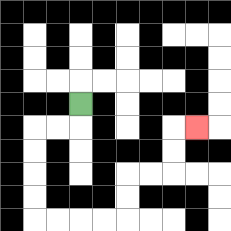{'start': '[3, 4]', 'end': '[8, 5]', 'path_directions': 'D,L,L,D,D,D,D,R,R,R,R,U,U,R,R,U,U,R', 'path_coordinates': '[[3, 4], [3, 5], [2, 5], [1, 5], [1, 6], [1, 7], [1, 8], [1, 9], [2, 9], [3, 9], [4, 9], [5, 9], [5, 8], [5, 7], [6, 7], [7, 7], [7, 6], [7, 5], [8, 5]]'}